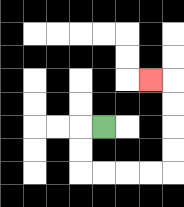{'start': '[4, 5]', 'end': '[6, 3]', 'path_directions': 'L,D,D,R,R,R,R,U,U,U,U,L', 'path_coordinates': '[[4, 5], [3, 5], [3, 6], [3, 7], [4, 7], [5, 7], [6, 7], [7, 7], [7, 6], [7, 5], [7, 4], [7, 3], [6, 3]]'}